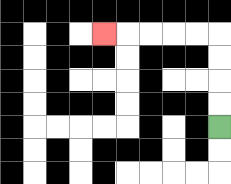{'start': '[9, 5]', 'end': '[4, 1]', 'path_directions': 'U,U,U,U,L,L,L,L,L', 'path_coordinates': '[[9, 5], [9, 4], [9, 3], [9, 2], [9, 1], [8, 1], [7, 1], [6, 1], [5, 1], [4, 1]]'}